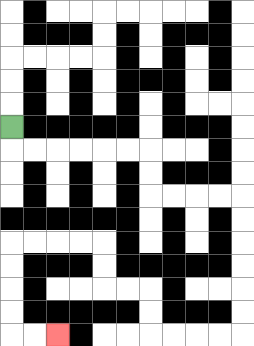{'start': '[0, 5]', 'end': '[2, 14]', 'path_directions': 'D,R,R,R,R,R,R,D,D,R,R,R,R,D,D,D,D,D,D,L,L,L,L,U,U,L,L,U,U,L,L,L,L,D,D,D,D,R,R', 'path_coordinates': '[[0, 5], [0, 6], [1, 6], [2, 6], [3, 6], [4, 6], [5, 6], [6, 6], [6, 7], [6, 8], [7, 8], [8, 8], [9, 8], [10, 8], [10, 9], [10, 10], [10, 11], [10, 12], [10, 13], [10, 14], [9, 14], [8, 14], [7, 14], [6, 14], [6, 13], [6, 12], [5, 12], [4, 12], [4, 11], [4, 10], [3, 10], [2, 10], [1, 10], [0, 10], [0, 11], [0, 12], [0, 13], [0, 14], [1, 14], [2, 14]]'}